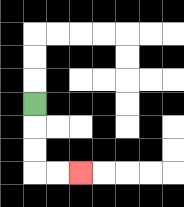{'start': '[1, 4]', 'end': '[3, 7]', 'path_directions': 'D,D,D,R,R', 'path_coordinates': '[[1, 4], [1, 5], [1, 6], [1, 7], [2, 7], [3, 7]]'}